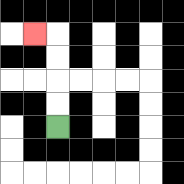{'start': '[2, 5]', 'end': '[1, 1]', 'path_directions': 'U,U,U,U,L', 'path_coordinates': '[[2, 5], [2, 4], [2, 3], [2, 2], [2, 1], [1, 1]]'}